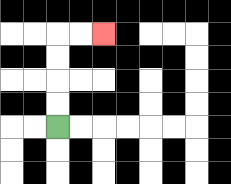{'start': '[2, 5]', 'end': '[4, 1]', 'path_directions': 'U,U,U,U,R,R', 'path_coordinates': '[[2, 5], [2, 4], [2, 3], [2, 2], [2, 1], [3, 1], [4, 1]]'}